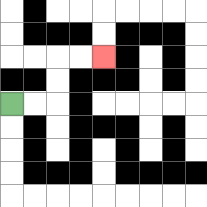{'start': '[0, 4]', 'end': '[4, 2]', 'path_directions': 'R,R,U,U,R,R', 'path_coordinates': '[[0, 4], [1, 4], [2, 4], [2, 3], [2, 2], [3, 2], [4, 2]]'}